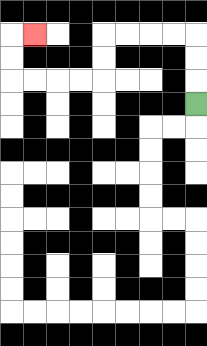{'start': '[8, 4]', 'end': '[1, 1]', 'path_directions': 'U,U,U,L,L,L,L,D,D,L,L,L,L,U,U,R', 'path_coordinates': '[[8, 4], [8, 3], [8, 2], [8, 1], [7, 1], [6, 1], [5, 1], [4, 1], [4, 2], [4, 3], [3, 3], [2, 3], [1, 3], [0, 3], [0, 2], [0, 1], [1, 1]]'}